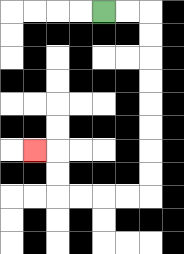{'start': '[4, 0]', 'end': '[1, 6]', 'path_directions': 'R,R,D,D,D,D,D,D,D,D,L,L,L,L,U,U,L', 'path_coordinates': '[[4, 0], [5, 0], [6, 0], [6, 1], [6, 2], [6, 3], [6, 4], [6, 5], [6, 6], [6, 7], [6, 8], [5, 8], [4, 8], [3, 8], [2, 8], [2, 7], [2, 6], [1, 6]]'}